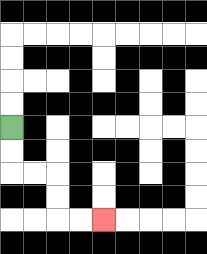{'start': '[0, 5]', 'end': '[4, 9]', 'path_directions': 'D,D,R,R,D,D,R,R', 'path_coordinates': '[[0, 5], [0, 6], [0, 7], [1, 7], [2, 7], [2, 8], [2, 9], [3, 9], [4, 9]]'}